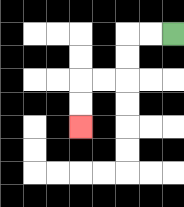{'start': '[7, 1]', 'end': '[3, 5]', 'path_directions': 'L,L,D,D,L,L,D,D', 'path_coordinates': '[[7, 1], [6, 1], [5, 1], [5, 2], [5, 3], [4, 3], [3, 3], [3, 4], [3, 5]]'}